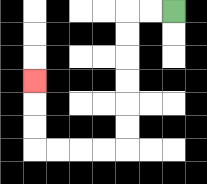{'start': '[7, 0]', 'end': '[1, 3]', 'path_directions': 'L,L,D,D,D,D,D,D,L,L,L,L,U,U,U', 'path_coordinates': '[[7, 0], [6, 0], [5, 0], [5, 1], [5, 2], [5, 3], [5, 4], [5, 5], [5, 6], [4, 6], [3, 6], [2, 6], [1, 6], [1, 5], [1, 4], [1, 3]]'}